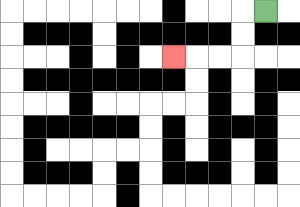{'start': '[11, 0]', 'end': '[7, 2]', 'path_directions': 'L,D,D,L,L,L', 'path_coordinates': '[[11, 0], [10, 0], [10, 1], [10, 2], [9, 2], [8, 2], [7, 2]]'}